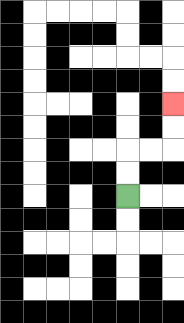{'start': '[5, 8]', 'end': '[7, 4]', 'path_directions': 'U,U,R,R,U,U', 'path_coordinates': '[[5, 8], [5, 7], [5, 6], [6, 6], [7, 6], [7, 5], [7, 4]]'}